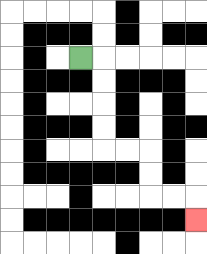{'start': '[3, 2]', 'end': '[8, 9]', 'path_directions': 'R,D,D,D,D,R,R,D,D,R,R,D', 'path_coordinates': '[[3, 2], [4, 2], [4, 3], [4, 4], [4, 5], [4, 6], [5, 6], [6, 6], [6, 7], [6, 8], [7, 8], [8, 8], [8, 9]]'}